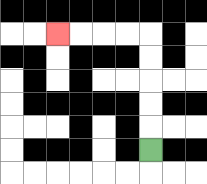{'start': '[6, 6]', 'end': '[2, 1]', 'path_directions': 'U,U,U,U,U,L,L,L,L', 'path_coordinates': '[[6, 6], [6, 5], [6, 4], [6, 3], [6, 2], [6, 1], [5, 1], [4, 1], [3, 1], [2, 1]]'}